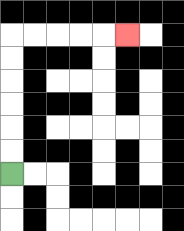{'start': '[0, 7]', 'end': '[5, 1]', 'path_directions': 'U,U,U,U,U,U,R,R,R,R,R', 'path_coordinates': '[[0, 7], [0, 6], [0, 5], [0, 4], [0, 3], [0, 2], [0, 1], [1, 1], [2, 1], [3, 1], [4, 1], [5, 1]]'}